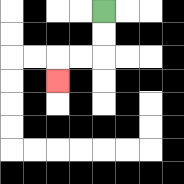{'start': '[4, 0]', 'end': '[2, 3]', 'path_directions': 'D,D,L,L,D', 'path_coordinates': '[[4, 0], [4, 1], [4, 2], [3, 2], [2, 2], [2, 3]]'}